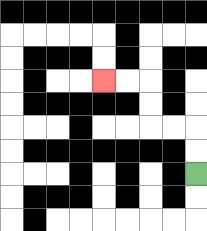{'start': '[8, 7]', 'end': '[4, 3]', 'path_directions': 'U,U,L,L,U,U,L,L', 'path_coordinates': '[[8, 7], [8, 6], [8, 5], [7, 5], [6, 5], [6, 4], [6, 3], [5, 3], [4, 3]]'}